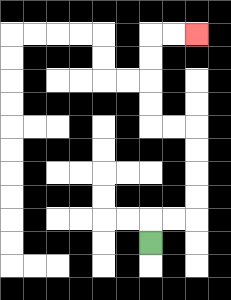{'start': '[6, 10]', 'end': '[8, 1]', 'path_directions': 'U,R,R,U,U,U,U,L,L,U,U,U,U,R,R', 'path_coordinates': '[[6, 10], [6, 9], [7, 9], [8, 9], [8, 8], [8, 7], [8, 6], [8, 5], [7, 5], [6, 5], [6, 4], [6, 3], [6, 2], [6, 1], [7, 1], [8, 1]]'}